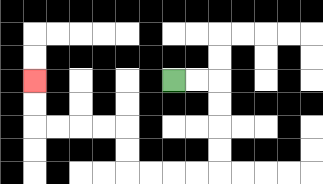{'start': '[7, 3]', 'end': '[1, 3]', 'path_directions': 'R,R,D,D,D,D,L,L,L,L,U,U,L,L,L,L,U,U', 'path_coordinates': '[[7, 3], [8, 3], [9, 3], [9, 4], [9, 5], [9, 6], [9, 7], [8, 7], [7, 7], [6, 7], [5, 7], [5, 6], [5, 5], [4, 5], [3, 5], [2, 5], [1, 5], [1, 4], [1, 3]]'}